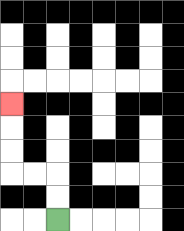{'start': '[2, 9]', 'end': '[0, 4]', 'path_directions': 'U,U,L,L,U,U,U', 'path_coordinates': '[[2, 9], [2, 8], [2, 7], [1, 7], [0, 7], [0, 6], [0, 5], [0, 4]]'}